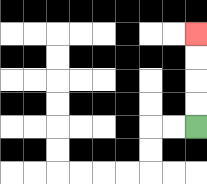{'start': '[8, 5]', 'end': '[8, 1]', 'path_directions': 'U,U,U,U', 'path_coordinates': '[[8, 5], [8, 4], [8, 3], [8, 2], [8, 1]]'}